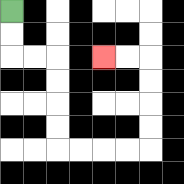{'start': '[0, 0]', 'end': '[4, 2]', 'path_directions': 'D,D,R,R,D,D,D,D,R,R,R,R,U,U,U,U,L,L', 'path_coordinates': '[[0, 0], [0, 1], [0, 2], [1, 2], [2, 2], [2, 3], [2, 4], [2, 5], [2, 6], [3, 6], [4, 6], [5, 6], [6, 6], [6, 5], [6, 4], [6, 3], [6, 2], [5, 2], [4, 2]]'}